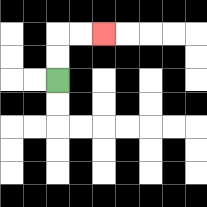{'start': '[2, 3]', 'end': '[4, 1]', 'path_directions': 'U,U,R,R', 'path_coordinates': '[[2, 3], [2, 2], [2, 1], [3, 1], [4, 1]]'}